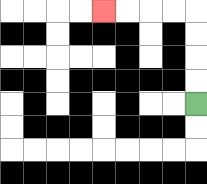{'start': '[8, 4]', 'end': '[4, 0]', 'path_directions': 'U,U,U,U,L,L,L,L', 'path_coordinates': '[[8, 4], [8, 3], [8, 2], [8, 1], [8, 0], [7, 0], [6, 0], [5, 0], [4, 0]]'}